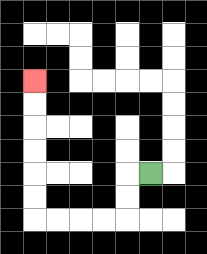{'start': '[6, 7]', 'end': '[1, 3]', 'path_directions': 'L,D,D,L,L,L,L,U,U,U,U,U,U', 'path_coordinates': '[[6, 7], [5, 7], [5, 8], [5, 9], [4, 9], [3, 9], [2, 9], [1, 9], [1, 8], [1, 7], [1, 6], [1, 5], [1, 4], [1, 3]]'}